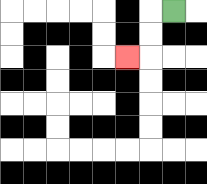{'start': '[7, 0]', 'end': '[5, 2]', 'path_directions': 'L,D,D,L', 'path_coordinates': '[[7, 0], [6, 0], [6, 1], [6, 2], [5, 2]]'}